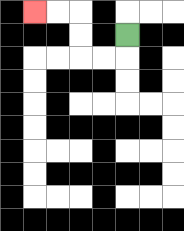{'start': '[5, 1]', 'end': '[1, 0]', 'path_directions': 'D,L,L,U,U,L,L', 'path_coordinates': '[[5, 1], [5, 2], [4, 2], [3, 2], [3, 1], [3, 0], [2, 0], [1, 0]]'}